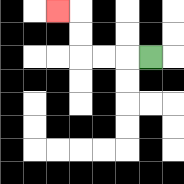{'start': '[6, 2]', 'end': '[2, 0]', 'path_directions': 'L,L,L,U,U,L', 'path_coordinates': '[[6, 2], [5, 2], [4, 2], [3, 2], [3, 1], [3, 0], [2, 0]]'}